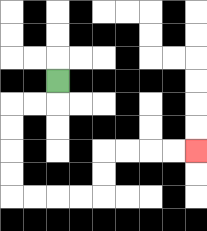{'start': '[2, 3]', 'end': '[8, 6]', 'path_directions': 'D,L,L,D,D,D,D,R,R,R,R,U,U,R,R,R,R', 'path_coordinates': '[[2, 3], [2, 4], [1, 4], [0, 4], [0, 5], [0, 6], [0, 7], [0, 8], [1, 8], [2, 8], [3, 8], [4, 8], [4, 7], [4, 6], [5, 6], [6, 6], [7, 6], [8, 6]]'}